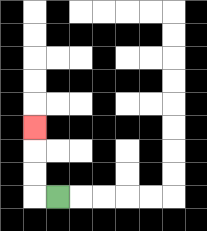{'start': '[2, 8]', 'end': '[1, 5]', 'path_directions': 'L,U,U,U', 'path_coordinates': '[[2, 8], [1, 8], [1, 7], [1, 6], [1, 5]]'}